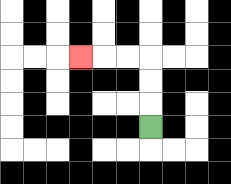{'start': '[6, 5]', 'end': '[3, 2]', 'path_directions': 'U,U,U,L,L,L', 'path_coordinates': '[[6, 5], [6, 4], [6, 3], [6, 2], [5, 2], [4, 2], [3, 2]]'}